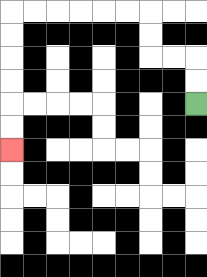{'start': '[8, 4]', 'end': '[0, 6]', 'path_directions': 'U,U,L,L,U,U,L,L,L,L,L,L,D,D,D,D,D,D', 'path_coordinates': '[[8, 4], [8, 3], [8, 2], [7, 2], [6, 2], [6, 1], [6, 0], [5, 0], [4, 0], [3, 0], [2, 0], [1, 0], [0, 0], [0, 1], [0, 2], [0, 3], [0, 4], [0, 5], [0, 6]]'}